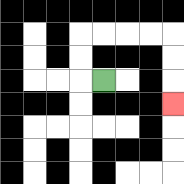{'start': '[4, 3]', 'end': '[7, 4]', 'path_directions': 'L,U,U,R,R,R,R,D,D,D', 'path_coordinates': '[[4, 3], [3, 3], [3, 2], [3, 1], [4, 1], [5, 1], [6, 1], [7, 1], [7, 2], [7, 3], [7, 4]]'}